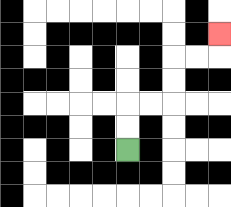{'start': '[5, 6]', 'end': '[9, 1]', 'path_directions': 'U,U,R,R,U,U,R,R,U', 'path_coordinates': '[[5, 6], [5, 5], [5, 4], [6, 4], [7, 4], [7, 3], [7, 2], [8, 2], [9, 2], [9, 1]]'}